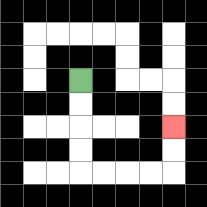{'start': '[3, 3]', 'end': '[7, 5]', 'path_directions': 'D,D,D,D,R,R,R,R,U,U', 'path_coordinates': '[[3, 3], [3, 4], [3, 5], [3, 6], [3, 7], [4, 7], [5, 7], [6, 7], [7, 7], [7, 6], [7, 5]]'}